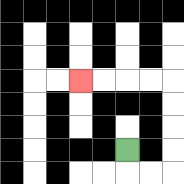{'start': '[5, 6]', 'end': '[3, 3]', 'path_directions': 'D,R,R,U,U,U,U,L,L,L,L', 'path_coordinates': '[[5, 6], [5, 7], [6, 7], [7, 7], [7, 6], [7, 5], [7, 4], [7, 3], [6, 3], [5, 3], [4, 3], [3, 3]]'}